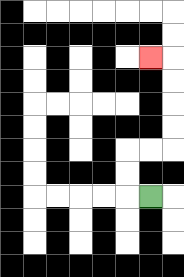{'start': '[6, 8]', 'end': '[6, 2]', 'path_directions': 'L,U,U,R,R,U,U,U,U,L', 'path_coordinates': '[[6, 8], [5, 8], [5, 7], [5, 6], [6, 6], [7, 6], [7, 5], [7, 4], [7, 3], [7, 2], [6, 2]]'}